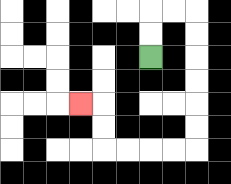{'start': '[6, 2]', 'end': '[3, 4]', 'path_directions': 'U,U,R,R,D,D,D,D,D,D,L,L,L,L,U,U,L', 'path_coordinates': '[[6, 2], [6, 1], [6, 0], [7, 0], [8, 0], [8, 1], [8, 2], [8, 3], [8, 4], [8, 5], [8, 6], [7, 6], [6, 6], [5, 6], [4, 6], [4, 5], [4, 4], [3, 4]]'}